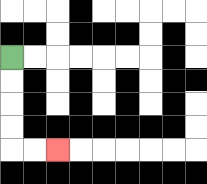{'start': '[0, 2]', 'end': '[2, 6]', 'path_directions': 'D,D,D,D,R,R', 'path_coordinates': '[[0, 2], [0, 3], [0, 4], [0, 5], [0, 6], [1, 6], [2, 6]]'}